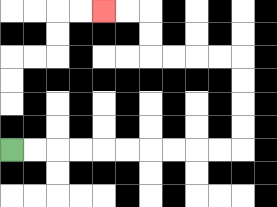{'start': '[0, 6]', 'end': '[4, 0]', 'path_directions': 'R,R,R,R,R,R,R,R,R,R,U,U,U,U,L,L,L,L,U,U,L,L', 'path_coordinates': '[[0, 6], [1, 6], [2, 6], [3, 6], [4, 6], [5, 6], [6, 6], [7, 6], [8, 6], [9, 6], [10, 6], [10, 5], [10, 4], [10, 3], [10, 2], [9, 2], [8, 2], [7, 2], [6, 2], [6, 1], [6, 0], [5, 0], [4, 0]]'}